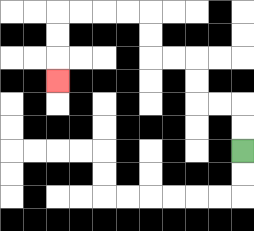{'start': '[10, 6]', 'end': '[2, 3]', 'path_directions': 'U,U,L,L,U,U,L,L,U,U,L,L,L,L,D,D,D', 'path_coordinates': '[[10, 6], [10, 5], [10, 4], [9, 4], [8, 4], [8, 3], [8, 2], [7, 2], [6, 2], [6, 1], [6, 0], [5, 0], [4, 0], [3, 0], [2, 0], [2, 1], [2, 2], [2, 3]]'}